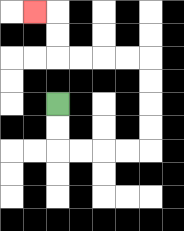{'start': '[2, 4]', 'end': '[1, 0]', 'path_directions': 'D,D,R,R,R,R,U,U,U,U,L,L,L,L,U,U,L', 'path_coordinates': '[[2, 4], [2, 5], [2, 6], [3, 6], [4, 6], [5, 6], [6, 6], [6, 5], [6, 4], [6, 3], [6, 2], [5, 2], [4, 2], [3, 2], [2, 2], [2, 1], [2, 0], [1, 0]]'}